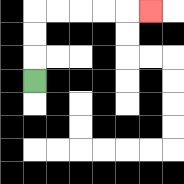{'start': '[1, 3]', 'end': '[6, 0]', 'path_directions': 'U,U,U,R,R,R,R,R', 'path_coordinates': '[[1, 3], [1, 2], [1, 1], [1, 0], [2, 0], [3, 0], [4, 0], [5, 0], [6, 0]]'}